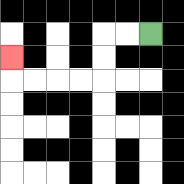{'start': '[6, 1]', 'end': '[0, 2]', 'path_directions': 'L,L,D,D,L,L,L,L,U', 'path_coordinates': '[[6, 1], [5, 1], [4, 1], [4, 2], [4, 3], [3, 3], [2, 3], [1, 3], [0, 3], [0, 2]]'}